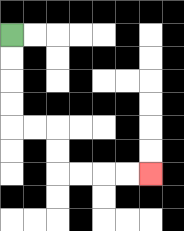{'start': '[0, 1]', 'end': '[6, 7]', 'path_directions': 'D,D,D,D,R,R,D,D,R,R,R,R', 'path_coordinates': '[[0, 1], [0, 2], [0, 3], [0, 4], [0, 5], [1, 5], [2, 5], [2, 6], [2, 7], [3, 7], [4, 7], [5, 7], [6, 7]]'}